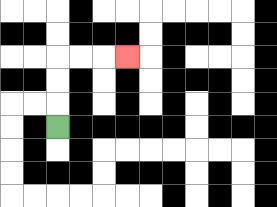{'start': '[2, 5]', 'end': '[5, 2]', 'path_directions': 'U,U,U,R,R,R', 'path_coordinates': '[[2, 5], [2, 4], [2, 3], [2, 2], [3, 2], [4, 2], [5, 2]]'}